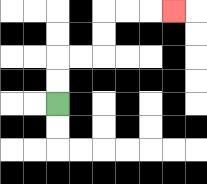{'start': '[2, 4]', 'end': '[7, 0]', 'path_directions': 'U,U,R,R,U,U,R,R,R', 'path_coordinates': '[[2, 4], [2, 3], [2, 2], [3, 2], [4, 2], [4, 1], [4, 0], [5, 0], [6, 0], [7, 0]]'}